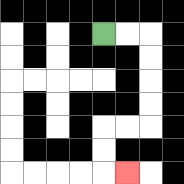{'start': '[4, 1]', 'end': '[5, 7]', 'path_directions': 'R,R,D,D,D,D,L,L,D,D,R', 'path_coordinates': '[[4, 1], [5, 1], [6, 1], [6, 2], [6, 3], [6, 4], [6, 5], [5, 5], [4, 5], [4, 6], [4, 7], [5, 7]]'}